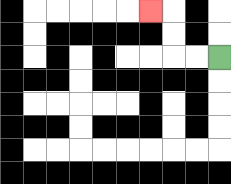{'start': '[9, 2]', 'end': '[6, 0]', 'path_directions': 'L,L,U,U,L', 'path_coordinates': '[[9, 2], [8, 2], [7, 2], [7, 1], [7, 0], [6, 0]]'}